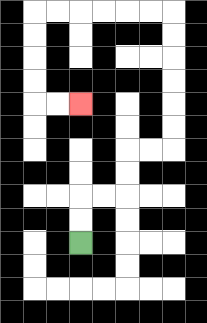{'start': '[3, 10]', 'end': '[3, 4]', 'path_directions': 'U,U,R,R,U,U,R,R,U,U,U,U,U,U,L,L,L,L,L,L,D,D,D,D,R,R', 'path_coordinates': '[[3, 10], [3, 9], [3, 8], [4, 8], [5, 8], [5, 7], [5, 6], [6, 6], [7, 6], [7, 5], [7, 4], [7, 3], [7, 2], [7, 1], [7, 0], [6, 0], [5, 0], [4, 0], [3, 0], [2, 0], [1, 0], [1, 1], [1, 2], [1, 3], [1, 4], [2, 4], [3, 4]]'}